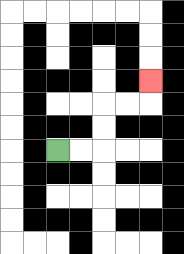{'start': '[2, 6]', 'end': '[6, 3]', 'path_directions': 'R,R,U,U,R,R,U', 'path_coordinates': '[[2, 6], [3, 6], [4, 6], [4, 5], [4, 4], [5, 4], [6, 4], [6, 3]]'}